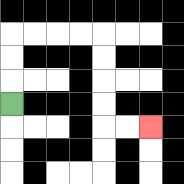{'start': '[0, 4]', 'end': '[6, 5]', 'path_directions': 'U,U,U,R,R,R,R,D,D,D,D,R,R', 'path_coordinates': '[[0, 4], [0, 3], [0, 2], [0, 1], [1, 1], [2, 1], [3, 1], [4, 1], [4, 2], [4, 3], [4, 4], [4, 5], [5, 5], [6, 5]]'}